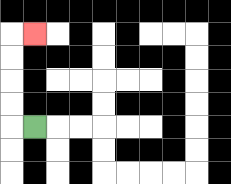{'start': '[1, 5]', 'end': '[1, 1]', 'path_directions': 'L,U,U,U,U,R', 'path_coordinates': '[[1, 5], [0, 5], [0, 4], [0, 3], [0, 2], [0, 1], [1, 1]]'}